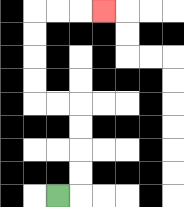{'start': '[2, 8]', 'end': '[4, 0]', 'path_directions': 'R,U,U,U,U,L,L,U,U,U,U,R,R,R', 'path_coordinates': '[[2, 8], [3, 8], [3, 7], [3, 6], [3, 5], [3, 4], [2, 4], [1, 4], [1, 3], [1, 2], [1, 1], [1, 0], [2, 0], [3, 0], [4, 0]]'}